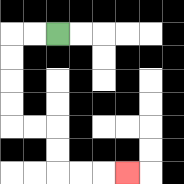{'start': '[2, 1]', 'end': '[5, 7]', 'path_directions': 'L,L,D,D,D,D,R,R,D,D,R,R,R', 'path_coordinates': '[[2, 1], [1, 1], [0, 1], [0, 2], [0, 3], [0, 4], [0, 5], [1, 5], [2, 5], [2, 6], [2, 7], [3, 7], [4, 7], [5, 7]]'}